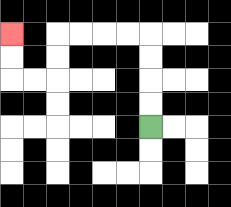{'start': '[6, 5]', 'end': '[0, 1]', 'path_directions': 'U,U,U,U,L,L,L,L,D,D,L,L,U,U', 'path_coordinates': '[[6, 5], [6, 4], [6, 3], [6, 2], [6, 1], [5, 1], [4, 1], [3, 1], [2, 1], [2, 2], [2, 3], [1, 3], [0, 3], [0, 2], [0, 1]]'}